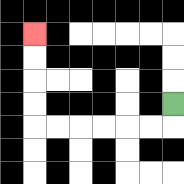{'start': '[7, 4]', 'end': '[1, 1]', 'path_directions': 'D,L,L,L,L,L,L,U,U,U,U', 'path_coordinates': '[[7, 4], [7, 5], [6, 5], [5, 5], [4, 5], [3, 5], [2, 5], [1, 5], [1, 4], [1, 3], [1, 2], [1, 1]]'}